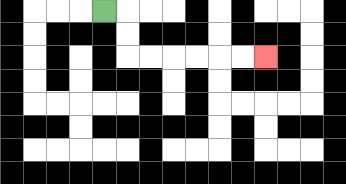{'start': '[4, 0]', 'end': '[11, 2]', 'path_directions': 'R,D,D,R,R,R,R,R,R', 'path_coordinates': '[[4, 0], [5, 0], [5, 1], [5, 2], [6, 2], [7, 2], [8, 2], [9, 2], [10, 2], [11, 2]]'}